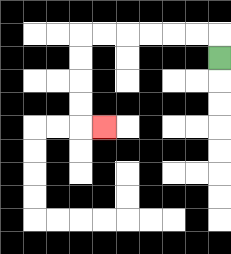{'start': '[9, 2]', 'end': '[4, 5]', 'path_directions': 'U,L,L,L,L,L,L,D,D,D,D,R', 'path_coordinates': '[[9, 2], [9, 1], [8, 1], [7, 1], [6, 1], [5, 1], [4, 1], [3, 1], [3, 2], [3, 3], [3, 4], [3, 5], [4, 5]]'}